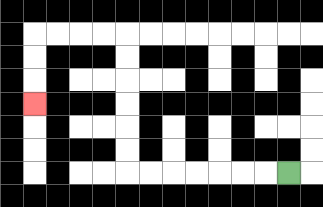{'start': '[12, 7]', 'end': '[1, 4]', 'path_directions': 'L,L,L,L,L,L,L,U,U,U,U,U,U,L,L,L,L,D,D,D', 'path_coordinates': '[[12, 7], [11, 7], [10, 7], [9, 7], [8, 7], [7, 7], [6, 7], [5, 7], [5, 6], [5, 5], [5, 4], [5, 3], [5, 2], [5, 1], [4, 1], [3, 1], [2, 1], [1, 1], [1, 2], [1, 3], [1, 4]]'}